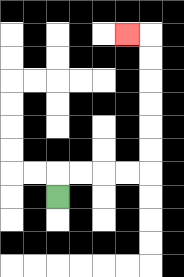{'start': '[2, 8]', 'end': '[5, 1]', 'path_directions': 'U,R,R,R,R,U,U,U,U,U,U,L', 'path_coordinates': '[[2, 8], [2, 7], [3, 7], [4, 7], [5, 7], [6, 7], [6, 6], [6, 5], [6, 4], [6, 3], [6, 2], [6, 1], [5, 1]]'}